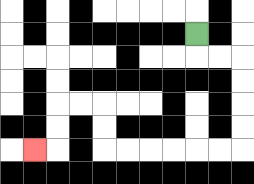{'start': '[8, 1]', 'end': '[1, 6]', 'path_directions': 'D,R,R,D,D,D,D,L,L,L,L,L,L,U,U,L,L,D,D,L', 'path_coordinates': '[[8, 1], [8, 2], [9, 2], [10, 2], [10, 3], [10, 4], [10, 5], [10, 6], [9, 6], [8, 6], [7, 6], [6, 6], [5, 6], [4, 6], [4, 5], [4, 4], [3, 4], [2, 4], [2, 5], [2, 6], [1, 6]]'}